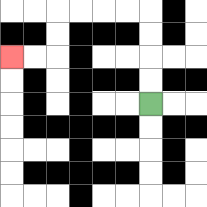{'start': '[6, 4]', 'end': '[0, 2]', 'path_directions': 'U,U,U,U,L,L,L,L,D,D,L,L', 'path_coordinates': '[[6, 4], [6, 3], [6, 2], [6, 1], [6, 0], [5, 0], [4, 0], [3, 0], [2, 0], [2, 1], [2, 2], [1, 2], [0, 2]]'}